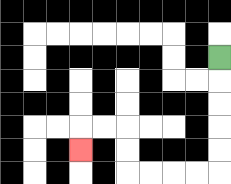{'start': '[9, 2]', 'end': '[3, 6]', 'path_directions': 'D,D,D,D,D,L,L,L,L,U,U,L,L,D', 'path_coordinates': '[[9, 2], [9, 3], [9, 4], [9, 5], [9, 6], [9, 7], [8, 7], [7, 7], [6, 7], [5, 7], [5, 6], [5, 5], [4, 5], [3, 5], [3, 6]]'}